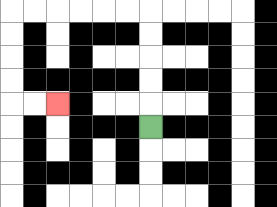{'start': '[6, 5]', 'end': '[2, 4]', 'path_directions': 'U,U,U,U,U,L,L,L,L,L,L,D,D,D,D,R,R', 'path_coordinates': '[[6, 5], [6, 4], [6, 3], [6, 2], [6, 1], [6, 0], [5, 0], [4, 0], [3, 0], [2, 0], [1, 0], [0, 0], [0, 1], [0, 2], [0, 3], [0, 4], [1, 4], [2, 4]]'}